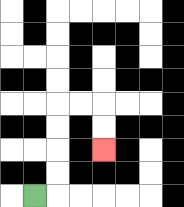{'start': '[1, 8]', 'end': '[4, 6]', 'path_directions': 'R,U,U,U,U,R,R,D,D', 'path_coordinates': '[[1, 8], [2, 8], [2, 7], [2, 6], [2, 5], [2, 4], [3, 4], [4, 4], [4, 5], [4, 6]]'}